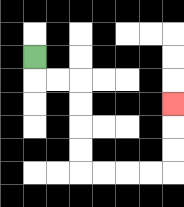{'start': '[1, 2]', 'end': '[7, 4]', 'path_directions': 'D,R,R,D,D,D,D,R,R,R,R,U,U,U', 'path_coordinates': '[[1, 2], [1, 3], [2, 3], [3, 3], [3, 4], [3, 5], [3, 6], [3, 7], [4, 7], [5, 7], [6, 7], [7, 7], [7, 6], [7, 5], [7, 4]]'}